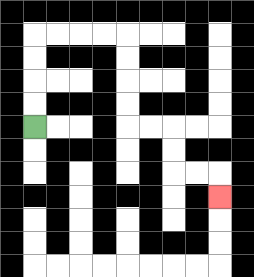{'start': '[1, 5]', 'end': '[9, 8]', 'path_directions': 'U,U,U,U,R,R,R,R,D,D,D,D,R,R,D,D,R,R,D', 'path_coordinates': '[[1, 5], [1, 4], [1, 3], [1, 2], [1, 1], [2, 1], [3, 1], [4, 1], [5, 1], [5, 2], [5, 3], [5, 4], [5, 5], [6, 5], [7, 5], [7, 6], [7, 7], [8, 7], [9, 7], [9, 8]]'}